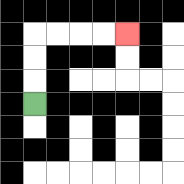{'start': '[1, 4]', 'end': '[5, 1]', 'path_directions': 'U,U,U,R,R,R,R', 'path_coordinates': '[[1, 4], [1, 3], [1, 2], [1, 1], [2, 1], [3, 1], [4, 1], [5, 1]]'}